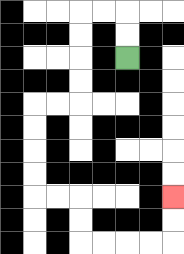{'start': '[5, 2]', 'end': '[7, 8]', 'path_directions': 'U,U,L,L,D,D,D,D,L,L,D,D,D,D,R,R,D,D,R,R,R,R,U,U', 'path_coordinates': '[[5, 2], [5, 1], [5, 0], [4, 0], [3, 0], [3, 1], [3, 2], [3, 3], [3, 4], [2, 4], [1, 4], [1, 5], [1, 6], [1, 7], [1, 8], [2, 8], [3, 8], [3, 9], [3, 10], [4, 10], [5, 10], [6, 10], [7, 10], [7, 9], [7, 8]]'}